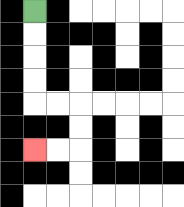{'start': '[1, 0]', 'end': '[1, 6]', 'path_directions': 'D,D,D,D,R,R,D,D,L,L', 'path_coordinates': '[[1, 0], [1, 1], [1, 2], [1, 3], [1, 4], [2, 4], [3, 4], [3, 5], [3, 6], [2, 6], [1, 6]]'}